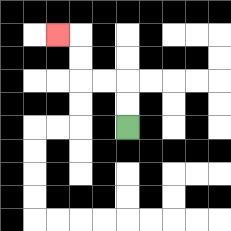{'start': '[5, 5]', 'end': '[2, 1]', 'path_directions': 'U,U,L,L,U,U,L', 'path_coordinates': '[[5, 5], [5, 4], [5, 3], [4, 3], [3, 3], [3, 2], [3, 1], [2, 1]]'}